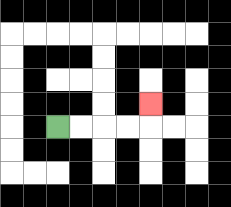{'start': '[2, 5]', 'end': '[6, 4]', 'path_directions': 'R,R,R,R,U', 'path_coordinates': '[[2, 5], [3, 5], [4, 5], [5, 5], [6, 5], [6, 4]]'}